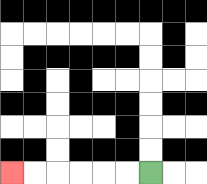{'start': '[6, 7]', 'end': '[0, 7]', 'path_directions': 'L,L,L,L,L,L', 'path_coordinates': '[[6, 7], [5, 7], [4, 7], [3, 7], [2, 7], [1, 7], [0, 7]]'}